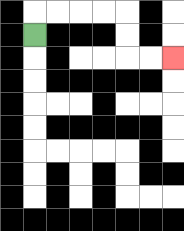{'start': '[1, 1]', 'end': '[7, 2]', 'path_directions': 'U,R,R,R,R,D,D,R,R', 'path_coordinates': '[[1, 1], [1, 0], [2, 0], [3, 0], [4, 0], [5, 0], [5, 1], [5, 2], [6, 2], [7, 2]]'}